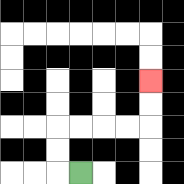{'start': '[3, 7]', 'end': '[6, 3]', 'path_directions': 'L,U,U,R,R,R,R,U,U', 'path_coordinates': '[[3, 7], [2, 7], [2, 6], [2, 5], [3, 5], [4, 5], [5, 5], [6, 5], [6, 4], [6, 3]]'}